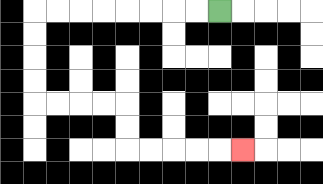{'start': '[9, 0]', 'end': '[10, 6]', 'path_directions': 'L,L,L,L,L,L,L,L,D,D,D,D,R,R,R,R,D,D,R,R,R,R,R', 'path_coordinates': '[[9, 0], [8, 0], [7, 0], [6, 0], [5, 0], [4, 0], [3, 0], [2, 0], [1, 0], [1, 1], [1, 2], [1, 3], [1, 4], [2, 4], [3, 4], [4, 4], [5, 4], [5, 5], [5, 6], [6, 6], [7, 6], [8, 6], [9, 6], [10, 6]]'}